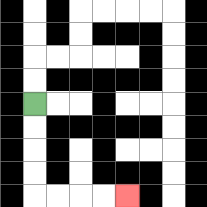{'start': '[1, 4]', 'end': '[5, 8]', 'path_directions': 'D,D,D,D,R,R,R,R', 'path_coordinates': '[[1, 4], [1, 5], [1, 6], [1, 7], [1, 8], [2, 8], [3, 8], [4, 8], [5, 8]]'}